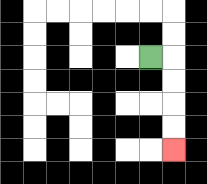{'start': '[6, 2]', 'end': '[7, 6]', 'path_directions': 'R,D,D,D,D', 'path_coordinates': '[[6, 2], [7, 2], [7, 3], [7, 4], [7, 5], [7, 6]]'}